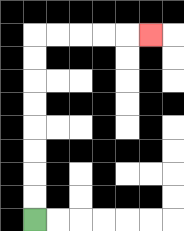{'start': '[1, 9]', 'end': '[6, 1]', 'path_directions': 'U,U,U,U,U,U,U,U,R,R,R,R,R', 'path_coordinates': '[[1, 9], [1, 8], [1, 7], [1, 6], [1, 5], [1, 4], [1, 3], [1, 2], [1, 1], [2, 1], [3, 1], [4, 1], [5, 1], [6, 1]]'}